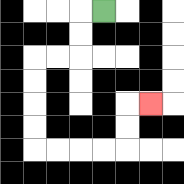{'start': '[4, 0]', 'end': '[6, 4]', 'path_directions': 'L,D,D,L,L,D,D,D,D,R,R,R,R,U,U,R', 'path_coordinates': '[[4, 0], [3, 0], [3, 1], [3, 2], [2, 2], [1, 2], [1, 3], [1, 4], [1, 5], [1, 6], [2, 6], [3, 6], [4, 6], [5, 6], [5, 5], [5, 4], [6, 4]]'}